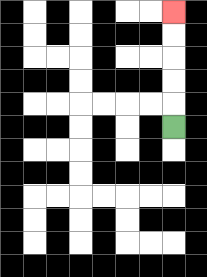{'start': '[7, 5]', 'end': '[7, 0]', 'path_directions': 'U,U,U,U,U', 'path_coordinates': '[[7, 5], [7, 4], [7, 3], [7, 2], [7, 1], [7, 0]]'}